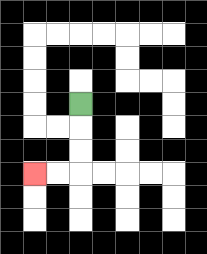{'start': '[3, 4]', 'end': '[1, 7]', 'path_directions': 'D,D,D,L,L', 'path_coordinates': '[[3, 4], [3, 5], [3, 6], [3, 7], [2, 7], [1, 7]]'}